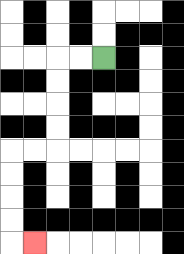{'start': '[4, 2]', 'end': '[1, 10]', 'path_directions': 'L,L,D,D,D,D,L,L,D,D,D,D,R', 'path_coordinates': '[[4, 2], [3, 2], [2, 2], [2, 3], [2, 4], [2, 5], [2, 6], [1, 6], [0, 6], [0, 7], [0, 8], [0, 9], [0, 10], [1, 10]]'}